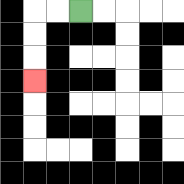{'start': '[3, 0]', 'end': '[1, 3]', 'path_directions': 'L,L,D,D,D', 'path_coordinates': '[[3, 0], [2, 0], [1, 0], [1, 1], [1, 2], [1, 3]]'}